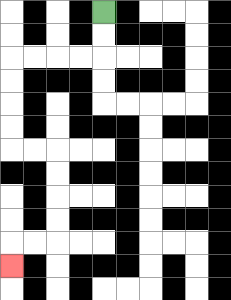{'start': '[4, 0]', 'end': '[0, 11]', 'path_directions': 'D,D,L,L,L,L,D,D,D,D,R,R,D,D,D,D,L,L,D', 'path_coordinates': '[[4, 0], [4, 1], [4, 2], [3, 2], [2, 2], [1, 2], [0, 2], [0, 3], [0, 4], [0, 5], [0, 6], [1, 6], [2, 6], [2, 7], [2, 8], [2, 9], [2, 10], [1, 10], [0, 10], [0, 11]]'}